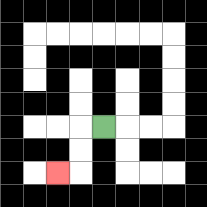{'start': '[4, 5]', 'end': '[2, 7]', 'path_directions': 'L,D,D,L', 'path_coordinates': '[[4, 5], [3, 5], [3, 6], [3, 7], [2, 7]]'}